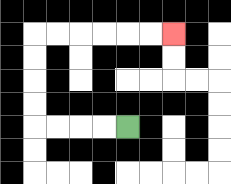{'start': '[5, 5]', 'end': '[7, 1]', 'path_directions': 'L,L,L,L,U,U,U,U,R,R,R,R,R,R', 'path_coordinates': '[[5, 5], [4, 5], [3, 5], [2, 5], [1, 5], [1, 4], [1, 3], [1, 2], [1, 1], [2, 1], [3, 1], [4, 1], [5, 1], [6, 1], [7, 1]]'}